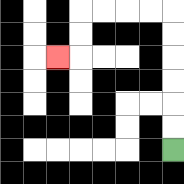{'start': '[7, 6]', 'end': '[2, 2]', 'path_directions': 'U,U,U,U,U,U,L,L,L,L,D,D,L', 'path_coordinates': '[[7, 6], [7, 5], [7, 4], [7, 3], [7, 2], [7, 1], [7, 0], [6, 0], [5, 0], [4, 0], [3, 0], [3, 1], [3, 2], [2, 2]]'}